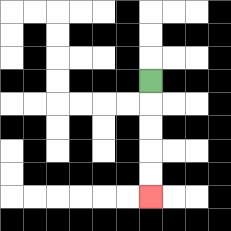{'start': '[6, 3]', 'end': '[6, 8]', 'path_directions': 'D,D,D,D,D', 'path_coordinates': '[[6, 3], [6, 4], [6, 5], [6, 6], [6, 7], [6, 8]]'}